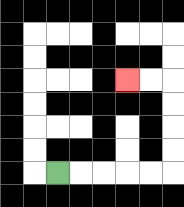{'start': '[2, 7]', 'end': '[5, 3]', 'path_directions': 'R,R,R,R,R,U,U,U,U,L,L', 'path_coordinates': '[[2, 7], [3, 7], [4, 7], [5, 7], [6, 7], [7, 7], [7, 6], [7, 5], [7, 4], [7, 3], [6, 3], [5, 3]]'}